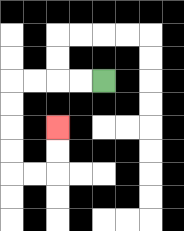{'start': '[4, 3]', 'end': '[2, 5]', 'path_directions': 'L,L,L,L,D,D,D,D,R,R,U,U', 'path_coordinates': '[[4, 3], [3, 3], [2, 3], [1, 3], [0, 3], [0, 4], [0, 5], [0, 6], [0, 7], [1, 7], [2, 7], [2, 6], [2, 5]]'}